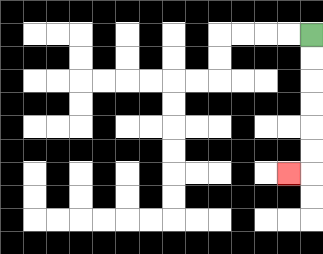{'start': '[13, 1]', 'end': '[12, 7]', 'path_directions': 'D,D,D,D,D,D,L', 'path_coordinates': '[[13, 1], [13, 2], [13, 3], [13, 4], [13, 5], [13, 6], [13, 7], [12, 7]]'}